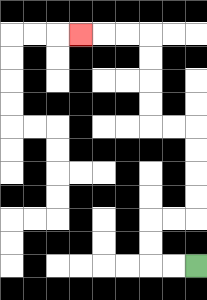{'start': '[8, 11]', 'end': '[3, 1]', 'path_directions': 'L,L,U,U,R,R,U,U,U,U,L,L,U,U,U,U,L,L,L', 'path_coordinates': '[[8, 11], [7, 11], [6, 11], [6, 10], [6, 9], [7, 9], [8, 9], [8, 8], [8, 7], [8, 6], [8, 5], [7, 5], [6, 5], [6, 4], [6, 3], [6, 2], [6, 1], [5, 1], [4, 1], [3, 1]]'}